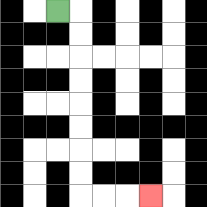{'start': '[2, 0]', 'end': '[6, 8]', 'path_directions': 'R,D,D,D,D,D,D,D,D,R,R,R', 'path_coordinates': '[[2, 0], [3, 0], [3, 1], [3, 2], [3, 3], [3, 4], [3, 5], [3, 6], [3, 7], [3, 8], [4, 8], [5, 8], [6, 8]]'}